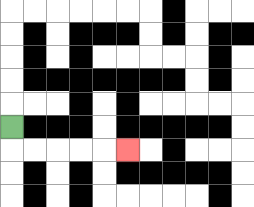{'start': '[0, 5]', 'end': '[5, 6]', 'path_directions': 'D,R,R,R,R,R', 'path_coordinates': '[[0, 5], [0, 6], [1, 6], [2, 6], [3, 6], [4, 6], [5, 6]]'}